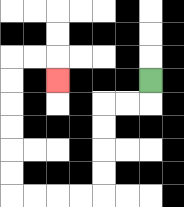{'start': '[6, 3]', 'end': '[2, 3]', 'path_directions': 'D,L,L,D,D,D,D,L,L,L,L,U,U,U,U,U,U,R,R,D', 'path_coordinates': '[[6, 3], [6, 4], [5, 4], [4, 4], [4, 5], [4, 6], [4, 7], [4, 8], [3, 8], [2, 8], [1, 8], [0, 8], [0, 7], [0, 6], [0, 5], [0, 4], [0, 3], [0, 2], [1, 2], [2, 2], [2, 3]]'}